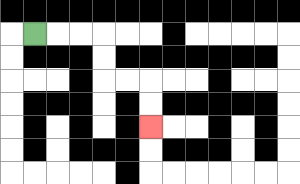{'start': '[1, 1]', 'end': '[6, 5]', 'path_directions': 'R,R,R,D,D,R,R,D,D', 'path_coordinates': '[[1, 1], [2, 1], [3, 1], [4, 1], [4, 2], [4, 3], [5, 3], [6, 3], [6, 4], [6, 5]]'}